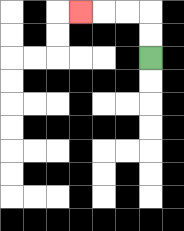{'start': '[6, 2]', 'end': '[3, 0]', 'path_directions': 'U,U,L,L,L', 'path_coordinates': '[[6, 2], [6, 1], [6, 0], [5, 0], [4, 0], [3, 0]]'}